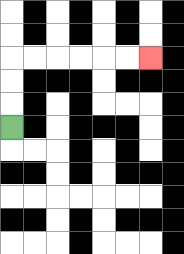{'start': '[0, 5]', 'end': '[6, 2]', 'path_directions': 'U,U,U,R,R,R,R,R,R', 'path_coordinates': '[[0, 5], [0, 4], [0, 3], [0, 2], [1, 2], [2, 2], [3, 2], [4, 2], [5, 2], [6, 2]]'}